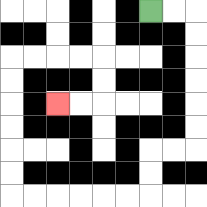{'start': '[6, 0]', 'end': '[2, 4]', 'path_directions': 'R,R,D,D,D,D,D,D,L,L,D,D,L,L,L,L,L,L,U,U,U,U,U,U,R,R,R,R,D,D,L,L', 'path_coordinates': '[[6, 0], [7, 0], [8, 0], [8, 1], [8, 2], [8, 3], [8, 4], [8, 5], [8, 6], [7, 6], [6, 6], [6, 7], [6, 8], [5, 8], [4, 8], [3, 8], [2, 8], [1, 8], [0, 8], [0, 7], [0, 6], [0, 5], [0, 4], [0, 3], [0, 2], [1, 2], [2, 2], [3, 2], [4, 2], [4, 3], [4, 4], [3, 4], [2, 4]]'}